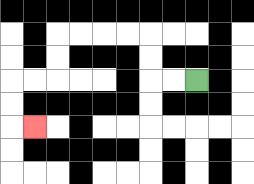{'start': '[8, 3]', 'end': '[1, 5]', 'path_directions': 'L,L,U,U,L,L,L,L,D,D,L,L,D,D,R', 'path_coordinates': '[[8, 3], [7, 3], [6, 3], [6, 2], [6, 1], [5, 1], [4, 1], [3, 1], [2, 1], [2, 2], [2, 3], [1, 3], [0, 3], [0, 4], [0, 5], [1, 5]]'}